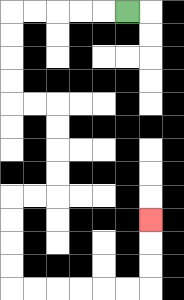{'start': '[5, 0]', 'end': '[6, 9]', 'path_directions': 'L,L,L,L,L,D,D,D,D,R,R,D,D,D,D,L,L,D,D,D,D,R,R,R,R,R,R,U,U,U', 'path_coordinates': '[[5, 0], [4, 0], [3, 0], [2, 0], [1, 0], [0, 0], [0, 1], [0, 2], [0, 3], [0, 4], [1, 4], [2, 4], [2, 5], [2, 6], [2, 7], [2, 8], [1, 8], [0, 8], [0, 9], [0, 10], [0, 11], [0, 12], [1, 12], [2, 12], [3, 12], [4, 12], [5, 12], [6, 12], [6, 11], [6, 10], [6, 9]]'}